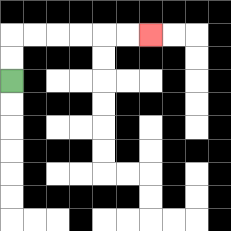{'start': '[0, 3]', 'end': '[6, 1]', 'path_directions': 'U,U,R,R,R,R,R,R', 'path_coordinates': '[[0, 3], [0, 2], [0, 1], [1, 1], [2, 1], [3, 1], [4, 1], [5, 1], [6, 1]]'}